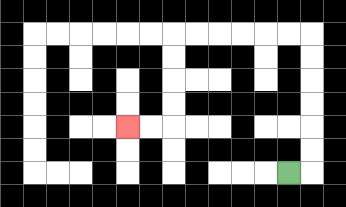{'start': '[12, 7]', 'end': '[5, 5]', 'path_directions': 'R,U,U,U,U,U,U,L,L,L,L,L,L,D,D,D,D,L,L', 'path_coordinates': '[[12, 7], [13, 7], [13, 6], [13, 5], [13, 4], [13, 3], [13, 2], [13, 1], [12, 1], [11, 1], [10, 1], [9, 1], [8, 1], [7, 1], [7, 2], [7, 3], [7, 4], [7, 5], [6, 5], [5, 5]]'}